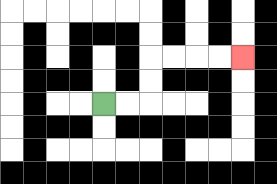{'start': '[4, 4]', 'end': '[10, 2]', 'path_directions': 'R,R,U,U,R,R,R,R', 'path_coordinates': '[[4, 4], [5, 4], [6, 4], [6, 3], [6, 2], [7, 2], [8, 2], [9, 2], [10, 2]]'}